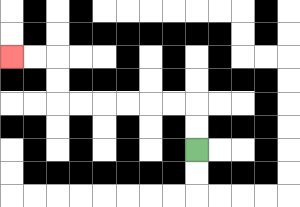{'start': '[8, 6]', 'end': '[0, 2]', 'path_directions': 'U,U,L,L,L,L,L,L,U,U,L,L', 'path_coordinates': '[[8, 6], [8, 5], [8, 4], [7, 4], [6, 4], [5, 4], [4, 4], [3, 4], [2, 4], [2, 3], [2, 2], [1, 2], [0, 2]]'}